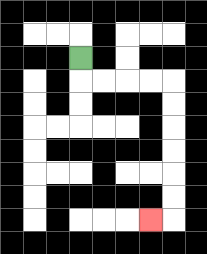{'start': '[3, 2]', 'end': '[6, 9]', 'path_directions': 'D,R,R,R,R,D,D,D,D,D,D,L', 'path_coordinates': '[[3, 2], [3, 3], [4, 3], [5, 3], [6, 3], [7, 3], [7, 4], [7, 5], [7, 6], [7, 7], [7, 8], [7, 9], [6, 9]]'}